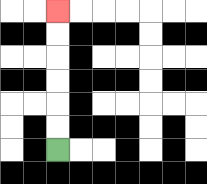{'start': '[2, 6]', 'end': '[2, 0]', 'path_directions': 'U,U,U,U,U,U', 'path_coordinates': '[[2, 6], [2, 5], [2, 4], [2, 3], [2, 2], [2, 1], [2, 0]]'}